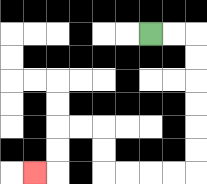{'start': '[6, 1]', 'end': '[1, 7]', 'path_directions': 'R,R,D,D,D,D,D,D,L,L,L,L,U,U,L,L,D,D,L', 'path_coordinates': '[[6, 1], [7, 1], [8, 1], [8, 2], [8, 3], [8, 4], [8, 5], [8, 6], [8, 7], [7, 7], [6, 7], [5, 7], [4, 7], [4, 6], [4, 5], [3, 5], [2, 5], [2, 6], [2, 7], [1, 7]]'}